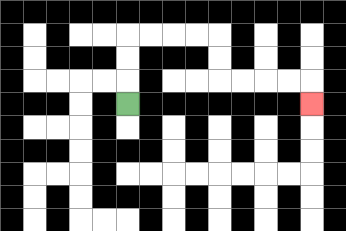{'start': '[5, 4]', 'end': '[13, 4]', 'path_directions': 'U,U,U,R,R,R,R,D,D,R,R,R,R,D', 'path_coordinates': '[[5, 4], [5, 3], [5, 2], [5, 1], [6, 1], [7, 1], [8, 1], [9, 1], [9, 2], [9, 3], [10, 3], [11, 3], [12, 3], [13, 3], [13, 4]]'}